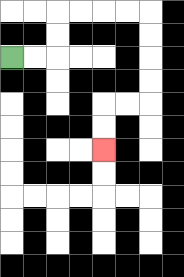{'start': '[0, 2]', 'end': '[4, 6]', 'path_directions': 'R,R,U,U,R,R,R,R,D,D,D,D,L,L,D,D', 'path_coordinates': '[[0, 2], [1, 2], [2, 2], [2, 1], [2, 0], [3, 0], [4, 0], [5, 0], [6, 0], [6, 1], [6, 2], [6, 3], [6, 4], [5, 4], [4, 4], [4, 5], [4, 6]]'}